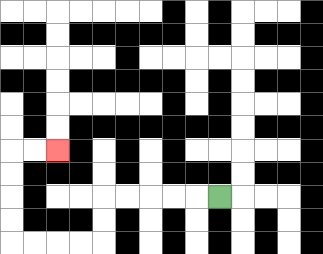{'start': '[9, 8]', 'end': '[2, 6]', 'path_directions': 'L,L,L,L,L,D,D,L,L,L,L,U,U,U,U,R,R', 'path_coordinates': '[[9, 8], [8, 8], [7, 8], [6, 8], [5, 8], [4, 8], [4, 9], [4, 10], [3, 10], [2, 10], [1, 10], [0, 10], [0, 9], [0, 8], [0, 7], [0, 6], [1, 6], [2, 6]]'}